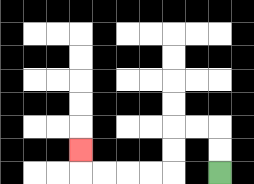{'start': '[9, 7]', 'end': '[3, 6]', 'path_directions': 'U,U,L,L,D,D,L,L,L,L,U', 'path_coordinates': '[[9, 7], [9, 6], [9, 5], [8, 5], [7, 5], [7, 6], [7, 7], [6, 7], [5, 7], [4, 7], [3, 7], [3, 6]]'}